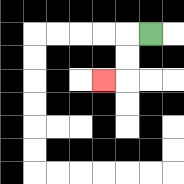{'start': '[6, 1]', 'end': '[4, 3]', 'path_directions': 'L,D,D,L', 'path_coordinates': '[[6, 1], [5, 1], [5, 2], [5, 3], [4, 3]]'}